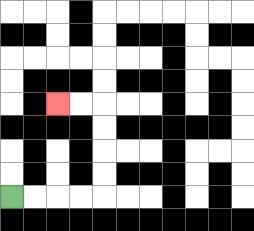{'start': '[0, 8]', 'end': '[2, 4]', 'path_directions': 'R,R,R,R,U,U,U,U,L,L', 'path_coordinates': '[[0, 8], [1, 8], [2, 8], [3, 8], [4, 8], [4, 7], [4, 6], [4, 5], [4, 4], [3, 4], [2, 4]]'}